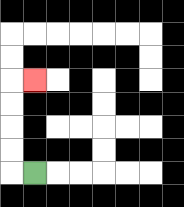{'start': '[1, 7]', 'end': '[1, 3]', 'path_directions': 'L,U,U,U,U,R', 'path_coordinates': '[[1, 7], [0, 7], [0, 6], [0, 5], [0, 4], [0, 3], [1, 3]]'}